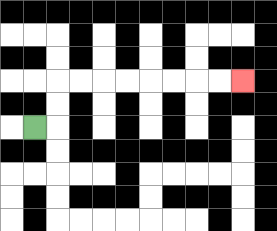{'start': '[1, 5]', 'end': '[10, 3]', 'path_directions': 'R,U,U,R,R,R,R,R,R,R,R', 'path_coordinates': '[[1, 5], [2, 5], [2, 4], [2, 3], [3, 3], [4, 3], [5, 3], [6, 3], [7, 3], [8, 3], [9, 3], [10, 3]]'}